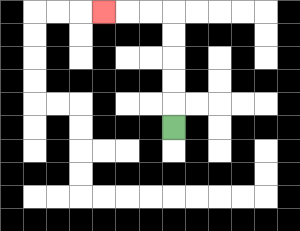{'start': '[7, 5]', 'end': '[4, 0]', 'path_directions': 'U,U,U,U,U,L,L,L', 'path_coordinates': '[[7, 5], [7, 4], [7, 3], [7, 2], [7, 1], [7, 0], [6, 0], [5, 0], [4, 0]]'}